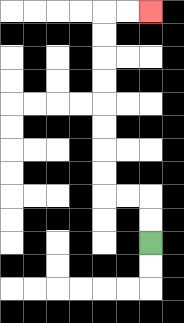{'start': '[6, 10]', 'end': '[6, 0]', 'path_directions': 'U,U,L,L,U,U,U,U,U,U,U,U,R,R', 'path_coordinates': '[[6, 10], [6, 9], [6, 8], [5, 8], [4, 8], [4, 7], [4, 6], [4, 5], [4, 4], [4, 3], [4, 2], [4, 1], [4, 0], [5, 0], [6, 0]]'}